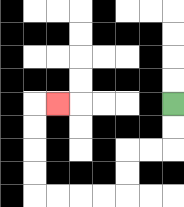{'start': '[7, 4]', 'end': '[2, 4]', 'path_directions': 'D,D,L,L,D,D,L,L,L,L,U,U,U,U,R', 'path_coordinates': '[[7, 4], [7, 5], [7, 6], [6, 6], [5, 6], [5, 7], [5, 8], [4, 8], [3, 8], [2, 8], [1, 8], [1, 7], [1, 6], [1, 5], [1, 4], [2, 4]]'}